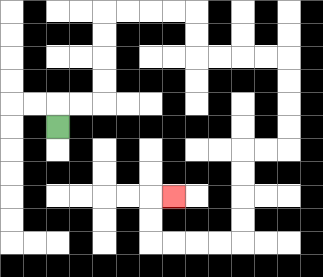{'start': '[2, 5]', 'end': '[7, 8]', 'path_directions': 'U,R,R,U,U,U,U,R,R,R,R,D,D,R,R,R,R,D,D,D,D,L,L,D,D,D,D,L,L,L,L,U,U,R', 'path_coordinates': '[[2, 5], [2, 4], [3, 4], [4, 4], [4, 3], [4, 2], [4, 1], [4, 0], [5, 0], [6, 0], [7, 0], [8, 0], [8, 1], [8, 2], [9, 2], [10, 2], [11, 2], [12, 2], [12, 3], [12, 4], [12, 5], [12, 6], [11, 6], [10, 6], [10, 7], [10, 8], [10, 9], [10, 10], [9, 10], [8, 10], [7, 10], [6, 10], [6, 9], [6, 8], [7, 8]]'}